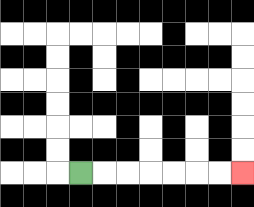{'start': '[3, 7]', 'end': '[10, 7]', 'path_directions': 'R,R,R,R,R,R,R', 'path_coordinates': '[[3, 7], [4, 7], [5, 7], [6, 7], [7, 7], [8, 7], [9, 7], [10, 7]]'}